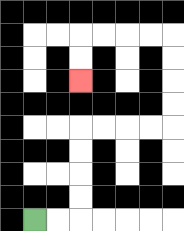{'start': '[1, 9]', 'end': '[3, 3]', 'path_directions': 'R,R,U,U,U,U,R,R,R,R,U,U,U,U,L,L,L,L,D,D', 'path_coordinates': '[[1, 9], [2, 9], [3, 9], [3, 8], [3, 7], [3, 6], [3, 5], [4, 5], [5, 5], [6, 5], [7, 5], [7, 4], [7, 3], [7, 2], [7, 1], [6, 1], [5, 1], [4, 1], [3, 1], [3, 2], [3, 3]]'}